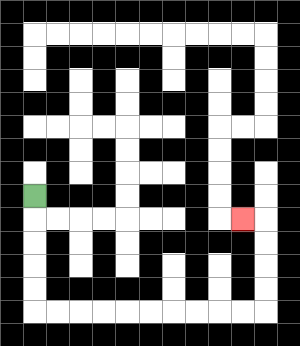{'start': '[1, 8]', 'end': '[10, 9]', 'path_directions': 'D,D,D,D,D,R,R,R,R,R,R,R,R,R,R,U,U,U,U,L', 'path_coordinates': '[[1, 8], [1, 9], [1, 10], [1, 11], [1, 12], [1, 13], [2, 13], [3, 13], [4, 13], [5, 13], [6, 13], [7, 13], [8, 13], [9, 13], [10, 13], [11, 13], [11, 12], [11, 11], [11, 10], [11, 9], [10, 9]]'}